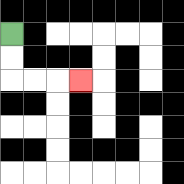{'start': '[0, 1]', 'end': '[3, 3]', 'path_directions': 'D,D,R,R,R', 'path_coordinates': '[[0, 1], [0, 2], [0, 3], [1, 3], [2, 3], [3, 3]]'}